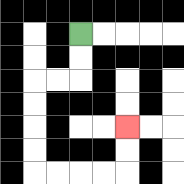{'start': '[3, 1]', 'end': '[5, 5]', 'path_directions': 'D,D,L,L,D,D,D,D,R,R,R,R,U,U', 'path_coordinates': '[[3, 1], [3, 2], [3, 3], [2, 3], [1, 3], [1, 4], [1, 5], [1, 6], [1, 7], [2, 7], [3, 7], [4, 7], [5, 7], [5, 6], [5, 5]]'}